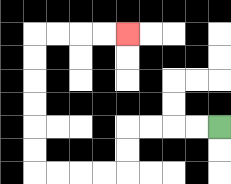{'start': '[9, 5]', 'end': '[5, 1]', 'path_directions': 'L,L,L,L,D,D,L,L,L,L,U,U,U,U,U,U,R,R,R,R', 'path_coordinates': '[[9, 5], [8, 5], [7, 5], [6, 5], [5, 5], [5, 6], [5, 7], [4, 7], [3, 7], [2, 7], [1, 7], [1, 6], [1, 5], [1, 4], [1, 3], [1, 2], [1, 1], [2, 1], [3, 1], [4, 1], [5, 1]]'}